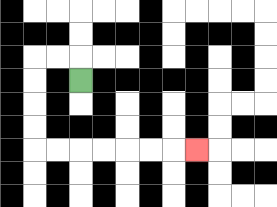{'start': '[3, 3]', 'end': '[8, 6]', 'path_directions': 'U,L,L,D,D,D,D,R,R,R,R,R,R,R', 'path_coordinates': '[[3, 3], [3, 2], [2, 2], [1, 2], [1, 3], [1, 4], [1, 5], [1, 6], [2, 6], [3, 6], [4, 6], [5, 6], [6, 6], [7, 6], [8, 6]]'}